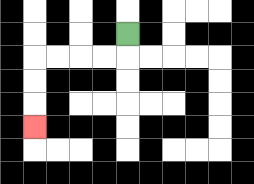{'start': '[5, 1]', 'end': '[1, 5]', 'path_directions': 'D,L,L,L,L,D,D,D', 'path_coordinates': '[[5, 1], [5, 2], [4, 2], [3, 2], [2, 2], [1, 2], [1, 3], [1, 4], [1, 5]]'}